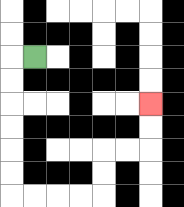{'start': '[1, 2]', 'end': '[6, 4]', 'path_directions': 'L,D,D,D,D,D,D,R,R,R,R,U,U,R,R,U,U', 'path_coordinates': '[[1, 2], [0, 2], [0, 3], [0, 4], [0, 5], [0, 6], [0, 7], [0, 8], [1, 8], [2, 8], [3, 8], [4, 8], [4, 7], [4, 6], [5, 6], [6, 6], [6, 5], [6, 4]]'}